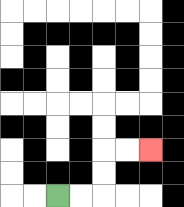{'start': '[2, 8]', 'end': '[6, 6]', 'path_directions': 'R,R,U,U,R,R', 'path_coordinates': '[[2, 8], [3, 8], [4, 8], [4, 7], [4, 6], [5, 6], [6, 6]]'}